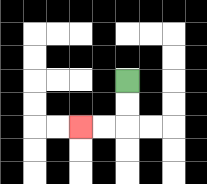{'start': '[5, 3]', 'end': '[3, 5]', 'path_directions': 'D,D,L,L', 'path_coordinates': '[[5, 3], [5, 4], [5, 5], [4, 5], [3, 5]]'}